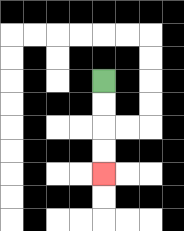{'start': '[4, 3]', 'end': '[4, 7]', 'path_directions': 'D,D,D,D', 'path_coordinates': '[[4, 3], [4, 4], [4, 5], [4, 6], [4, 7]]'}